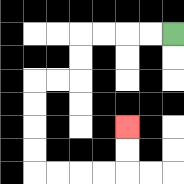{'start': '[7, 1]', 'end': '[5, 5]', 'path_directions': 'L,L,L,L,D,D,L,L,D,D,D,D,R,R,R,R,U,U', 'path_coordinates': '[[7, 1], [6, 1], [5, 1], [4, 1], [3, 1], [3, 2], [3, 3], [2, 3], [1, 3], [1, 4], [1, 5], [1, 6], [1, 7], [2, 7], [3, 7], [4, 7], [5, 7], [5, 6], [5, 5]]'}